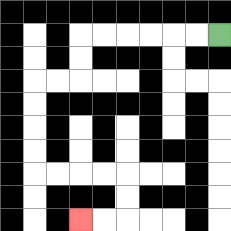{'start': '[9, 1]', 'end': '[3, 9]', 'path_directions': 'L,L,L,L,L,L,D,D,L,L,D,D,D,D,R,R,R,R,D,D,L,L', 'path_coordinates': '[[9, 1], [8, 1], [7, 1], [6, 1], [5, 1], [4, 1], [3, 1], [3, 2], [3, 3], [2, 3], [1, 3], [1, 4], [1, 5], [1, 6], [1, 7], [2, 7], [3, 7], [4, 7], [5, 7], [5, 8], [5, 9], [4, 9], [3, 9]]'}